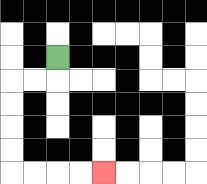{'start': '[2, 2]', 'end': '[4, 7]', 'path_directions': 'D,L,L,D,D,D,D,R,R,R,R', 'path_coordinates': '[[2, 2], [2, 3], [1, 3], [0, 3], [0, 4], [0, 5], [0, 6], [0, 7], [1, 7], [2, 7], [3, 7], [4, 7]]'}